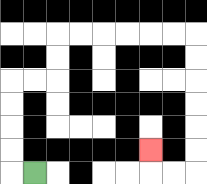{'start': '[1, 7]', 'end': '[6, 6]', 'path_directions': 'L,U,U,U,U,R,R,U,U,R,R,R,R,R,R,D,D,D,D,D,D,L,L,U', 'path_coordinates': '[[1, 7], [0, 7], [0, 6], [0, 5], [0, 4], [0, 3], [1, 3], [2, 3], [2, 2], [2, 1], [3, 1], [4, 1], [5, 1], [6, 1], [7, 1], [8, 1], [8, 2], [8, 3], [8, 4], [8, 5], [8, 6], [8, 7], [7, 7], [6, 7], [6, 6]]'}